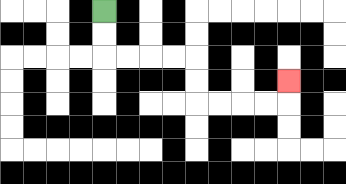{'start': '[4, 0]', 'end': '[12, 3]', 'path_directions': 'D,D,R,R,R,R,D,D,R,R,R,R,U', 'path_coordinates': '[[4, 0], [4, 1], [4, 2], [5, 2], [6, 2], [7, 2], [8, 2], [8, 3], [8, 4], [9, 4], [10, 4], [11, 4], [12, 4], [12, 3]]'}